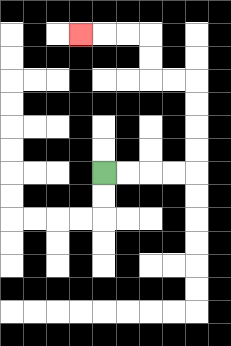{'start': '[4, 7]', 'end': '[3, 1]', 'path_directions': 'R,R,R,R,U,U,U,U,L,L,U,U,L,L,L', 'path_coordinates': '[[4, 7], [5, 7], [6, 7], [7, 7], [8, 7], [8, 6], [8, 5], [8, 4], [8, 3], [7, 3], [6, 3], [6, 2], [6, 1], [5, 1], [4, 1], [3, 1]]'}